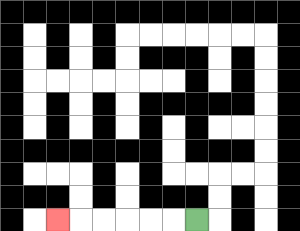{'start': '[8, 9]', 'end': '[2, 9]', 'path_directions': 'L,L,L,L,L,L', 'path_coordinates': '[[8, 9], [7, 9], [6, 9], [5, 9], [4, 9], [3, 9], [2, 9]]'}